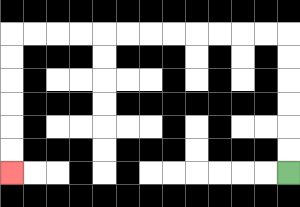{'start': '[12, 7]', 'end': '[0, 7]', 'path_directions': 'U,U,U,U,U,U,L,L,L,L,L,L,L,L,L,L,L,L,D,D,D,D,D,D', 'path_coordinates': '[[12, 7], [12, 6], [12, 5], [12, 4], [12, 3], [12, 2], [12, 1], [11, 1], [10, 1], [9, 1], [8, 1], [7, 1], [6, 1], [5, 1], [4, 1], [3, 1], [2, 1], [1, 1], [0, 1], [0, 2], [0, 3], [0, 4], [0, 5], [0, 6], [0, 7]]'}